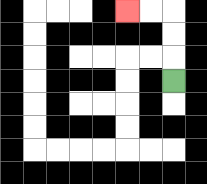{'start': '[7, 3]', 'end': '[5, 0]', 'path_directions': 'U,U,U,L,L', 'path_coordinates': '[[7, 3], [7, 2], [7, 1], [7, 0], [6, 0], [5, 0]]'}